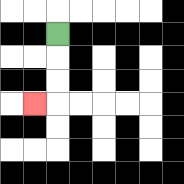{'start': '[2, 1]', 'end': '[1, 4]', 'path_directions': 'D,D,D,L', 'path_coordinates': '[[2, 1], [2, 2], [2, 3], [2, 4], [1, 4]]'}